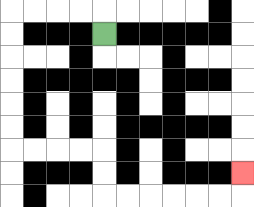{'start': '[4, 1]', 'end': '[10, 7]', 'path_directions': 'U,L,L,L,L,D,D,D,D,D,D,R,R,R,R,D,D,R,R,R,R,R,R,U', 'path_coordinates': '[[4, 1], [4, 0], [3, 0], [2, 0], [1, 0], [0, 0], [0, 1], [0, 2], [0, 3], [0, 4], [0, 5], [0, 6], [1, 6], [2, 6], [3, 6], [4, 6], [4, 7], [4, 8], [5, 8], [6, 8], [7, 8], [8, 8], [9, 8], [10, 8], [10, 7]]'}